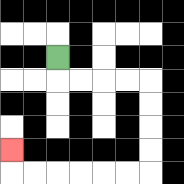{'start': '[2, 2]', 'end': '[0, 6]', 'path_directions': 'D,R,R,R,R,D,D,D,D,L,L,L,L,L,L,U', 'path_coordinates': '[[2, 2], [2, 3], [3, 3], [4, 3], [5, 3], [6, 3], [6, 4], [6, 5], [6, 6], [6, 7], [5, 7], [4, 7], [3, 7], [2, 7], [1, 7], [0, 7], [0, 6]]'}